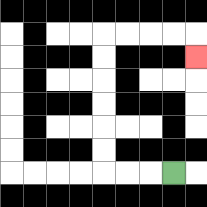{'start': '[7, 7]', 'end': '[8, 2]', 'path_directions': 'L,L,L,U,U,U,U,U,U,R,R,R,R,D', 'path_coordinates': '[[7, 7], [6, 7], [5, 7], [4, 7], [4, 6], [4, 5], [4, 4], [4, 3], [4, 2], [4, 1], [5, 1], [6, 1], [7, 1], [8, 1], [8, 2]]'}